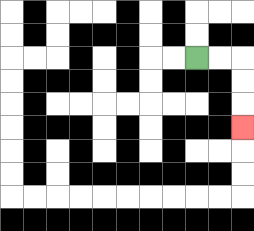{'start': '[8, 2]', 'end': '[10, 5]', 'path_directions': 'R,R,D,D,D', 'path_coordinates': '[[8, 2], [9, 2], [10, 2], [10, 3], [10, 4], [10, 5]]'}